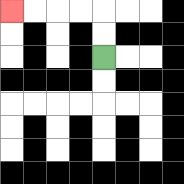{'start': '[4, 2]', 'end': '[0, 0]', 'path_directions': 'U,U,L,L,L,L', 'path_coordinates': '[[4, 2], [4, 1], [4, 0], [3, 0], [2, 0], [1, 0], [0, 0]]'}